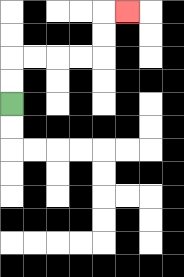{'start': '[0, 4]', 'end': '[5, 0]', 'path_directions': 'U,U,R,R,R,R,U,U,R', 'path_coordinates': '[[0, 4], [0, 3], [0, 2], [1, 2], [2, 2], [3, 2], [4, 2], [4, 1], [4, 0], [5, 0]]'}